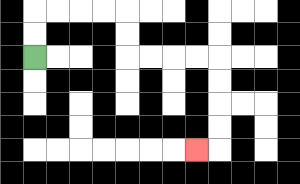{'start': '[1, 2]', 'end': '[8, 6]', 'path_directions': 'U,U,R,R,R,R,D,D,R,R,R,R,D,D,D,D,L', 'path_coordinates': '[[1, 2], [1, 1], [1, 0], [2, 0], [3, 0], [4, 0], [5, 0], [5, 1], [5, 2], [6, 2], [7, 2], [8, 2], [9, 2], [9, 3], [9, 4], [9, 5], [9, 6], [8, 6]]'}